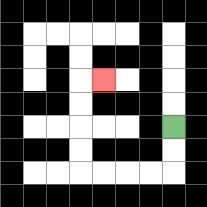{'start': '[7, 5]', 'end': '[4, 3]', 'path_directions': 'D,D,L,L,L,L,U,U,U,U,R', 'path_coordinates': '[[7, 5], [7, 6], [7, 7], [6, 7], [5, 7], [4, 7], [3, 7], [3, 6], [3, 5], [3, 4], [3, 3], [4, 3]]'}